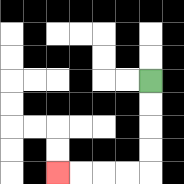{'start': '[6, 3]', 'end': '[2, 7]', 'path_directions': 'D,D,D,D,L,L,L,L', 'path_coordinates': '[[6, 3], [6, 4], [6, 5], [6, 6], [6, 7], [5, 7], [4, 7], [3, 7], [2, 7]]'}